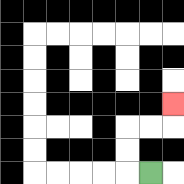{'start': '[6, 7]', 'end': '[7, 4]', 'path_directions': 'L,U,U,R,R,U', 'path_coordinates': '[[6, 7], [5, 7], [5, 6], [5, 5], [6, 5], [7, 5], [7, 4]]'}